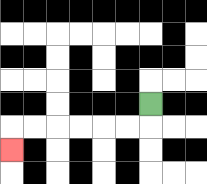{'start': '[6, 4]', 'end': '[0, 6]', 'path_directions': 'D,L,L,L,L,L,L,D', 'path_coordinates': '[[6, 4], [6, 5], [5, 5], [4, 5], [3, 5], [2, 5], [1, 5], [0, 5], [0, 6]]'}